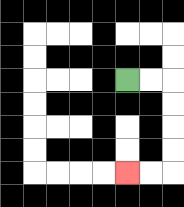{'start': '[5, 3]', 'end': '[5, 7]', 'path_directions': 'R,R,D,D,D,D,L,L', 'path_coordinates': '[[5, 3], [6, 3], [7, 3], [7, 4], [7, 5], [7, 6], [7, 7], [6, 7], [5, 7]]'}